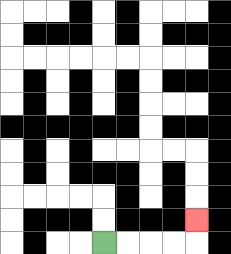{'start': '[4, 10]', 'end': '[8, 9]', 'path_directions': 'R,R,R,R,U', 'path_coordinates': '[[4, 10], [5, 10], [6, 10], [7, 10], [8, 10], [8, 9]]'}